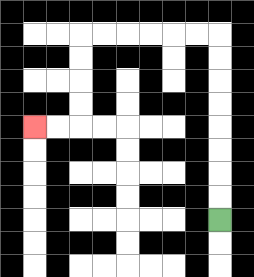{'start': '[9, 9]', 'end': '[1, 5]', 'path_directions': 'U,U,U,U,U,U,U,U,L,L,L,L,L,L,D,D,D,D,L,L', 'path_coordinates': '[[9, 9], [9, 8], [9, 7], [9, 6], [9, 5], [9, 4], [9, 3], [9, 2], [9, 1], [8, 1], [7, 1], [6, 1], [5, 1], [4, 1], [3, 1], [3, 2], [3, 3], [3, 4], [3, 5], [2, 5], [1, 5]]'}